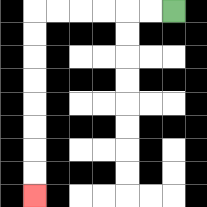{'start': '[7, 0]', 'end': '[1, 8]', 'path_directions': 'L,L,L,L,L,L,D,D,D,D,D,D,D,D', 'path_coordinates': '[[7, 0], [6, 0], [5, 0], [4, 0], [3, 0], [2, 0], [1, 0], [1, 1], [1, 2], [1, 3], [1, 4], [1, 5], [1, 6], [1, 7], [1, 8]]'}